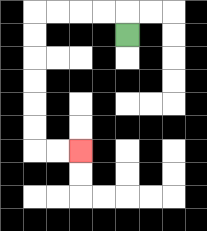{'start': '[5, 1]', 'end': '[3, 6]', 'path_directions': 'U,L,L,L,L,D,D,D,D,D,D,R,R', 'path_coordinates': '[[5, 1], [5, 0], [4, 0], [3, 0], [2, 0], [1, 0], [1, 1], [1, 2], [1, 3], [1, 4], [1, 5], [1, 6], [2, 6], [3, 6]]'}